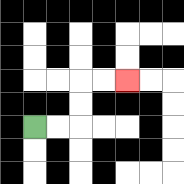{'start': '[1, 5]', 'end': '[5, 3]', 'path_directions': 'R,R,U,U,R,R', 'path_coordinates': '[[1, 5], [2, 5], [3, 5], [3, 4], [3, 3], [4, 3], [5, 3]]'}